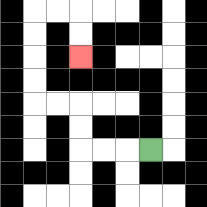{'start': '[6, 6]', 'end': '[3, 2]', 'path_directions': 'L,L,L,U,U,L,L,U,U,U,U,R,R,D,D', 'path_coordinates': '[[6, 6], [5, 6], [4, 6], [3, 6], [3, 5], [3, 4], [2, 4], [1, 4], [1, 3], [1, 2], [1, 1], [1, 0], [2, 0], [3, 0], [3, 1], [3, 2]]'}